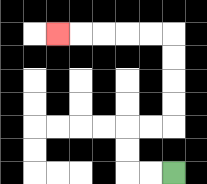{'start': '[7, 7]', 'end': '[2, 1]', 'path_directions': 'L,L,U,U,R,R,U,U,U,U,L,L,L,L,L', 'path_coordinates': '[[7, 7], [6, 7], [5, 7], [5, 6], [5, 5], [6, 5], [7, 5], [7, 4], [7, 3], [7, 2], [7, 1], [6, 1], [5, 1], [4, 1], [3, 1], [2, 1]]'}